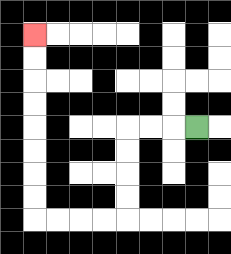{'start': '[8, 5]', 'end': '[1, 1]', 'path_directions': 'L,L,L,D,D,D,D,L,L,L,L,U,U,U,U,U,U,U,U', 'path_coordinates': '[[8, 5], [7, 5], [6, 5], [5, 5], [5, 6], [5, 7], [5, 8], [5, 9], [4, 9], [3, 9], [2, 9], [1, 9], [1, 8], [1, 7], [1, 6], [1, 5], [1, 4], [1, 3], [1, 2], [1, 1]]'}